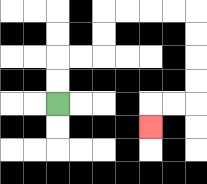{'start': '[2, 4]', 'end': '[6, 5]', 'path_directions': 'U,U,R,R,U,U,R,R,R,R,D,D,D,D,L,L,D', 'path_coordinates': '[[2, 4], [2, 3], [2, 2], [3, 2], [4, 2], [4, 1], [4, 0], [5, 0], [6, 0], [7, 0], [8, 0], [8, 1], [8, 2], [8, 3], [8, 4], [7, 4], [6, 4], [6, 5]]'}